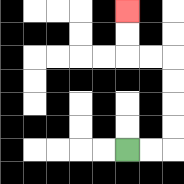{'start': '[5, 6]', 'end': '[5, 0]', 'path_directions': 'R,R,U,U,U,U,L,L,U,U', 'path_coordinates': '[[5, 6], [6, 6], [7, 6], [7, 5], [7, 4], [7, 3], [7, 2], [6, 2], [5, 2], [5, 1], [5, 0]]'}